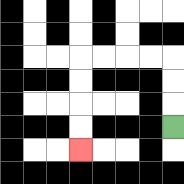{'start': '[7, 5]', 'end': '[3, 6]', 'path_directions': 'U,U,U,L,L,L,L,D,D,D,D', 'path_coordinates': '[[7, 5], [7, 4], [7, 3], [7, 2], [6, 2], [5, 2], [4, 2], [3, 2], [3, 3], [3, 4], [3, 5], [3, 6]]'}